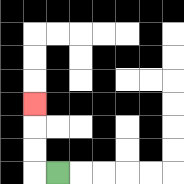{'start': '[2, 7]', 'end': '[1, 4]', 'path_directions': 'L,U,U,U', 'path_coordinates': '[[2, 7], [1, 7], [1, 6], [1, 5], [1, 4]]'}